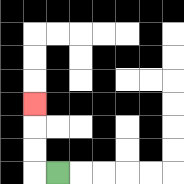{'start': '[2, 7]', 'end': '[1, 4]', 'path_directions': 'L,U,U,U', 'path_coordinates': '[[2, 7], [1, 7], [1, 6], [1, 5], [1, 4]]'}